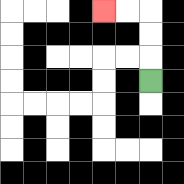{'start': '[6, 3]', 'end': '[4, 0]', 'path_directions': 'U,U,U,L,L', 'path_coordinates': '[[6, 3], [6, 2], [6, 1], [6, 0], [5, 0], [4, 0]]'}